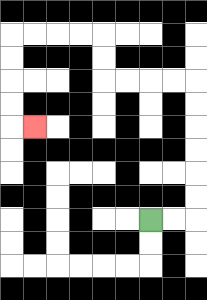{'start': '[6, 9]', 'end': '[1, 5]', 'path_directions': 'R,R,U,U,U,U,U,U,L,L,L,L,U,U,L,L,L,L,D,D,D,D,R', 'path_coordinates': '[[6, 9], [7, 9], [8, 9], [8, 8], [8, 7], [8, 6], [8, 5], [8, 4], [8, 3], [7, 3], [6, 3], [5, 3], [4, 3], [4, 2], [4, 1], [3, 1], [2, 1], [1, 1], [0, 1], [0, 2], [0, 3], [0, 4], [0, 5], [1, 5]]'}